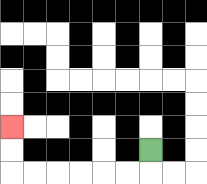{'start': '[6, 6]', 'end': '[0, 5]', 'path_directions': 'D,L,L,L,L,L,L,U,U', 'path_coordinates': '[[6, 6], [6, 7], [5, 7], [4, 7], [3, 7], [2, 7], [1, 7], [0, 7], [0, 6], [0, 5]]'}